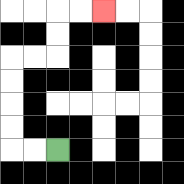{'start': '[2, 6]', 'end': '[4, 0]', 'path_directions': 'L,L,U,U,U,U,R,R,U,U,R,R', 'path_coordinates': '[[2, 6], [1, 6], [0, 6], [0, 5], [0, 4], [0, 3], [0, 2], [1, 2], [2, 2], [2, 1], [2, 0], [3, 0], [4, 0]]'}